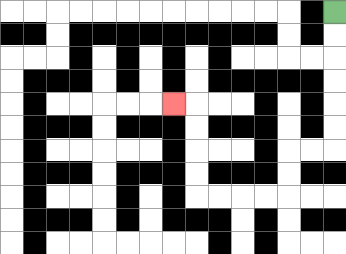{'start': '[14, 0]', 'end': '[7, 4]', 'path_directions': 'D,D,D,D,D,D,L,L,D,D,L,L,L,L,U,U,U,U,L', 'path_coordinates': '[[14, 0], [14, 1], [14, 2], [14, 3], [14, 4], [14, 5], [14, 6], [13, 6], [12, 6], [12, 7], [12, 8], [11, 8], [10, 8], [9, 8], [8, 8], [8, 7], [8, 6], [8, 5], [8, 4], [7, 4]]'}